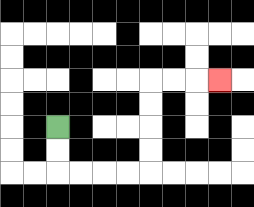{'start': '[2, 5]', 'end': '[9, 3]', 'path_directions': 'D,D,R,R,R,R,U,U,U,U,R,R,R', 'path_coordinates': '[[2, 5], [2, 6], [2, 7], [3, 7], [4, 7], [5, 7], [6, 7], [6, 6], [6, 5], [6, 4], [6, 3], [7, 3], [8, 3], [9, 3]]'}